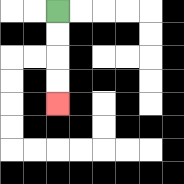{'start': '[2, 0]', 'end': '[2, 4]', 'path_directions': 'D,D,D,D', 'path_coordinates': '[[2, 0], [2, 1], [2, 2], [2, 3], [2, 4]]'}